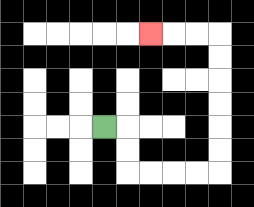{'start': '[4, 5]', 'end': '[6, 1]', 'path_directions': 'R,D,D,R,R,R,R,U,U,U,U,U,U,L,L,L', 'path_coordinates': '[[4, 5], [5, 5], [5, 6], [5, 7], [6, 7], [7, 7], [8, 7], [9, 7], [9, 6], [9, 5], [9, 4], [9, 3], [9, 2], [9, 1], [8, 1], [7, 1], [6, 1]]'}